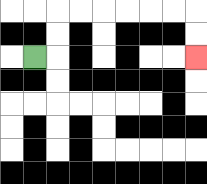{'start': '[1, 2]', 'end': '[8, 2]', 'path_directions': 'R,U,U,R,R,R,R,R,R,D,D', 'path_coordinates': '[[1, 2], [2, 2], [2, 1], [2, 0], [3, 0], [4, 0], [5, 0], [6, 0], [7, 0], [8, 0], [8, 1], [8, 2]]'}